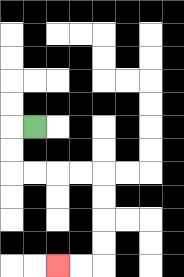{'start': '[1, 5]', 'end': '[2, 11]', 'path_directions': 'L,D,D,R,R,R,R,D,D,D,D,L,L', 'path_coordinates': '[[1, 5], [0, 5], [0, 6], [0, 7], [1, 7], [2, 7], [3, 7], [4, 7], [4, 8], [4, 9], [4, 10], [4, 11], [3, 11], [2, 11]]'}